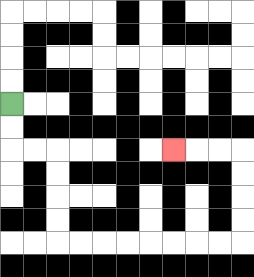{'start': '[0, 4]', 'end': '[7, 6]', 'path_directions': 'D,D,R,R,D,D,D,D,R,R,R,R,R,R,R,R,U,U,U,U,L,L,L', 'path_coordinates': '[[0, 4], [0, 5], [0, 6], [1, 6], [2, 6], [2, 7], [2, 8], [2, 9], [2, 10], [3, 10], [4, 10], [5, 10], [6, 10], [7, 10], [8, 10], [9, 10], [10, 10], [10, 9], [10, 8], [10, 7], [10, 6], [9, 6], [8, 6], [7, 6]]'}